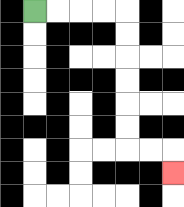{'start': '[1, 0]', 'end': '[7, 7]', 'path_directions': 'R,R,R,R,D,D,D,D,D,D,R,R,D', 'path_coordinates': '[[1, 0], [2, 0], [3, 0], [4, 0], [5, 0], [5, 1], [5, 2], [5, 3], [5, 4], [5, 5], [5, 6], [6, 6], [7, 6], [7, 7]]'}